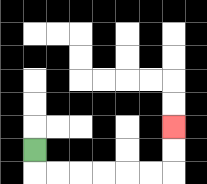{'start': '[1, 6]', 'end': '[7, 5]', 'path_directions': 'D,R,R,R,R,R,R,U,U', 'path_coordinates': '[[1, 6], [1, 7], [2, 7], [3, 7], [4, 7], [5, 7], [6, 7], [7, 7], [7, 6], [7, 5]]'}